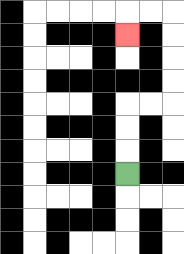{'start': '[5, 7]', 'end': '[5, 1]', 'path_directions': 'U,U,U,R,R,U,U,U,U,L,L,D', 'path_coordinates': '[[5, 7], [5, 6], [5, 5], [5, 4], [6, 4], [7, 4], [7, 3], [7, 2], [7, 1], [7, 0], [6, 0], [5, 0], [5, 1]]'}